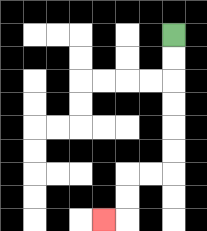{'start': '[7, 1]', 'end': '[4, 9]', 'path_directions': 'D,D,D,D,D,D,L,L,D,D,L', 'path_coordinates': '[[7, 1], [7, 2], [7, 3], [7, 4], [7, 5], [7, 6], [7, 7], [6, 7], [5, 7], [5, 8], [5, 9], [4, 9]]'}